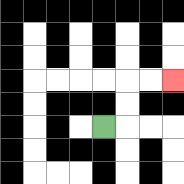{'start': '[4, 5]', 'end': '[7, 3]', 'path_directions': 'R,U,U,R,R', 'path_coordinates': '[[4, 5], [5, 5], [5, 4], [5, 3], [6, 3], [7, 3]]'}